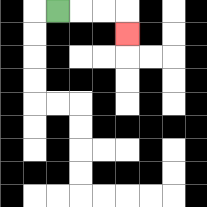{'start': '[2, 0]', 'end': '[5, 1]', 'path_directions': 'R,R,R,D', 'path_coordinates': '[[2, 0], [3, 0], [4, 0], [5, 0], [5, 1]]'}